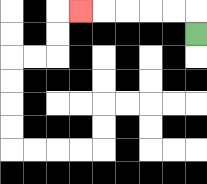{'start': '[8, 1]', 'end': '[3, 0]', 'path_directions': 'U,L,L,L,L,L', 'path_coordinates': '[[8, 1], [8, 0], [7, 0], [6, 0], [5, 0], [4, 0], [3, 0]]'}